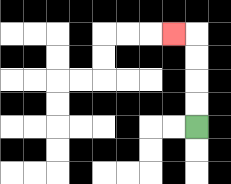{'start': '[8, 5]', 'end': '[7, 1]', 'path_directions': 'U,U,U,U,L', 'path_coordinates': '[[8, 5], [8, 4], [8, 3], [8, 2], [8, 1], [7, 1]]'}